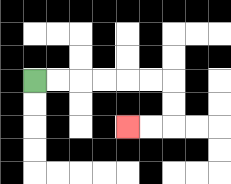{'start': '[1, 3]', 'end': '[5, 5]', 'path_directions': 'R,R,R,R,R,R,D,D,L,L', 'path_coordinates': '[[1, 3], [2, 3], [3, 3], [4, 3], [5, 3], [6, 3], [7, 3], [7, 4], [7, 5], [6, 5], [5, 5]]'}